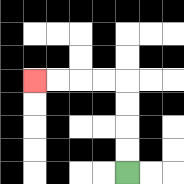{'start': '[5, 7]', 'end': '[1, 3]', 'path_directions': 'U,U,U,U,L,L,L,L', 'path_coordinates': '[[5, 7], [5, 6], [5, 5], [5, 4], [5, 3], [4, 3], [3, 3], [2, 3], [1, 3]]'}